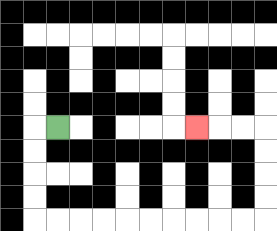{'start': '[2, 5]', 'end': '[8, 5]', 'path_directions': 'L,D,D,D,D,R,R,R,R,R,R,R,R,R,R,U,U,U,U,L,L,L', 'path_coordinates': '[[2, 5], [1, 5], [1, 6], [1, 7], [1, 8], [1, 9], [2, 9], [3, 9], [4, 9], [5, 9], [6, 9], [7, 9], [8, 9], [9, 9], [10, 9], [11, 9], [11, 8], [11, 7], [11, 6], [11, 5], [10, 5], [9, 5], [8, 5]]'}